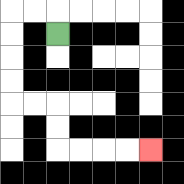{'start': '[2, 1]', 'end': '[6, 6]', 'path_directions': 'U,L,L,D,D,D,D,R,R,D,D,R,R,R,R', 'path_coordinates': '[[2, 1], [2, 0], [1, 0], [0, 0], [0, 1], [0, 2], [0, 3], [0, 4], [1, 4], [2, 4], [2, 5], [2, 6], [3, 6], [4, 6], [5, 6], [6, 6]]'}